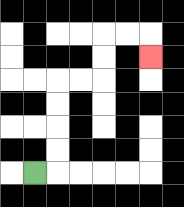{'start': '[1, 7]', 'end': '[6, 2]', 'path_directions': 'R,U,U,U,U,R,R,U,U,R,R,D', 'path_coordinates': '[[1, 7], [2, 7], [2, 6], [2, 5], [2, 4], [2, 3], [3, 3], [4, 3], [4, 2], [4, 1], [5, 1], [6, 1], [6, 2]]'}